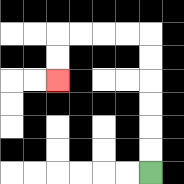{'start': '[6, 7]', 'end': '[2, 3]', 'path_directions': 'U,U,U,U,U,U,L,L,L,L,D,D', 'path_coordinates': '[[6, 7], [6, 6], [6, 5], [6, 4], [6, 3], [6, 2], [6, 1], [5, 1], [4, 1], [3, 1], [2, 1], [2, 2], [2, 3]]'}